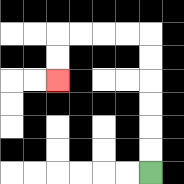{'start': '[6, 7]', 'end': '[2, 3]', 'path_directions': 'U,U,U,U,U,U,L,L,L,L,D,D', 'path_coordinates': '[[6, 7], [6, 6], [6, 5], [6, 4], [6, 3], [6, 2], [6, 1], [5, 1], [4, 1], [3, 1], [2, 1], [2, 2], [2, 3]]'}